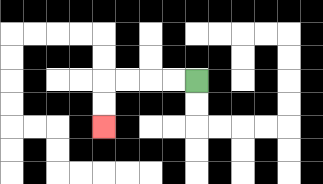{'start': '[8, 3]', 'end': '[4, 5]', 'path_directions': 'L,L,L,L,D,D', 'path_coordinates': '[[8, 3], [7, 3], [6, 3], [5, 3], [4, 3], [4, 4], [4, 5]]'}